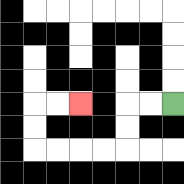{'start': '[7, 4]', 'end': '[3, 4]', 'path_directions': 'L,L,D,D,L,L,L,L,U,U,R,R', 'path_coordinates': '[[7, 4], [6, 4], [5, 4], [5, 5], [5, 6], [4, 6], [3, 6], [2, 6], [1, 6], [1, 5], [1, 4], [2, 4], [3, 4]]'}